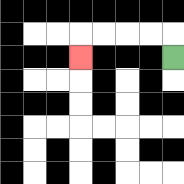{'start': '[7, 2]', 'end': '[3, 2]', 'path_directions': 'U,L,L,L,L,D', 'path_coordinates': '[[7, 2], [7, 1], [6, 1], [5, 1], [4, 1], [3, 1], [3, 2]]'}